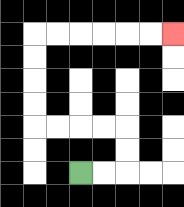{'start': '[3, 7]', 'end': '[7, 1]', 'path_directions': 'R,R,U,U,L,L,L,L,U,U,U,U,R,R,R,R,R,R', 'path_coordinates': '[[3, 7], [4, 7], [5, 7], [5, 6], [5, 5], [4, 5], [3, 5], [2, 5], [1, 5], [1, 4], [1, 3], [1, 2], [1, 1], [2, 1], [3, 1], [4, 1], [5, 1], [6, 1], [7, 1]]'}